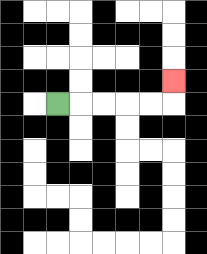{'start': '[2, 4]', 'end': '[7, 3]', 'path_directions': 'R,R,R,R,R,U', 'path_coordinates': '[[2, 4], [3, 4], [4, 4], [5, 4], [6, 4], [7, 4], [7, 3]]'}